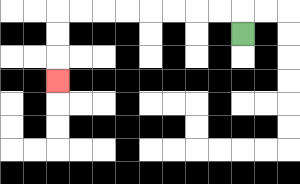{'start': '[10, 1]', 'end': '[2, 3]', 'path_directions': 'U,L,L,L,L,L,L,L,L,D,D,D', 'path_coordinates': '[[10, 1], [10, 0], [9, 0], [8, 0], [7, 0], [6, 0], [5, 0], [4, 0], [3, 0], [2, 0], [2, 1], [2, 2], [2, 3]]'}